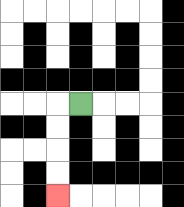{'start': '[3, 4]', 'end': '[2, 8]', 'path_directions': 'L,D,D,D,D', 'path_coordinates': '[[3, 4], [2, 4], [2, 5], [2, 6], [2, 7], [2, 8]]'}